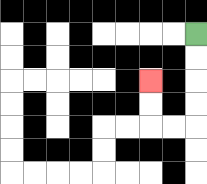{'start': '[8, 1]', 'end': '[6, 3]', 'path_directions': 'D,D,D,D,L,L,U,U', 'path_coordinates': '[[8, 1], [8, 2], [8, 3], [8, 4], [8, 5], [7, 5], [6, 5], [6, 4], [6, 3]]'}